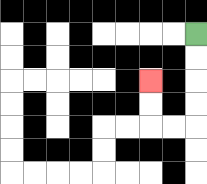{'start': '[8, 1]', 'end': '[6, 3]', 'path_directions': 'D,D,D,D,L,L,U,U', 'path_coordinates': '[[8, 1], [8, 2], [8, 3], [8, 4], [8, 5], [7, 5], [6, 5], [6, 4], [6, 3]]'}